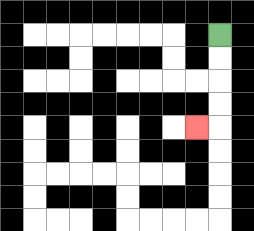{'start': '[9, 1]', 'end': '[8, 5]', 'path_directions': 'D,D,D,D,L', 'path_coordinates': '[[9, 1], [9, 2], [9, 3], [9, 4], [9, 5], [8, 5]]'}